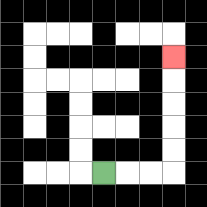{'start': '[4, 7]', 'end': '[7, 2]', 'path_directions': 'R,R,R,U,U,U,U,U', 'path_coordinates': '[[4, 7], [5, 7], [6, 7], [7, 7], [7, 6], [7, 5], [7, 4], [7, 3], [7, 2]]'}